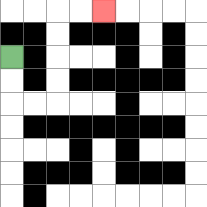{'start': '[0, 2]', 'end': '[4, 0]', 'path_directions': 'D,D,R,R,U,U,U,U,R,R', 'path_coordinates': '[[0, 2], [0, 3], [0, 4], [1, 4], [2, 4], [2, 3], [2, 2], [2, 1], [2, 0], [3, 0], [4, 0]]'}